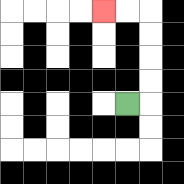{'start': '[5, 4]', 'end': '[4, 0]', 'path_directions': 'R,U,U,U,U,L,L', 'path_coordinates': '[[5, 4], [6, 4], [6, 3], [6, 2], [6, 1], [6, 0], [5, 0], [4, 0]]'}